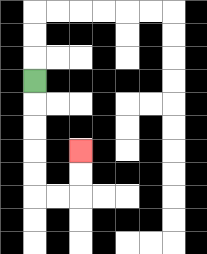{'start': '[1, 3]', 'end': '[3, 6]', 'path_directions': 'D,D,D,D,D,R,R,U,U', 'path_coordinates': '[[1, 3], [1, 4], [1, 5], [1, 6], [1, 7], [1, 8], [2, 8], [3, 8], [3, 7], [3, 6]]'}